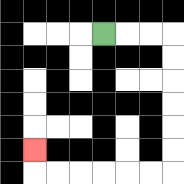{'start': '[4, 1]', 'end': '[1, 6]', 'path_directions': 'R,R,R,D,D,D,D,D,D,L,L,L,L,L,L,U', 'path_coordinates': '[[4, 1], [5, 1], [6, 1], [7, 1], [7, 2], [7, 3], [7, 4], [7, 5], [7, 6], [7, 7], [6, 7], [5, 7], [4, 7], [3, 7], [2, 7], [1, 7], [1, 6]]'}